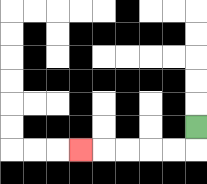{'start': '[8, 5]', 'end': '[3, 6]', 'path_directions': 'D,L,L,L,L,L', 'path_coordinates': '[[8, 5], [8, 6], [7, 6], [6, 6], [5, 6], [4, 6], [3, 6]]'}